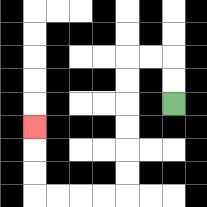{'start': '[7, 4]', 'end': '[1, 5]', 'path_directions': 'U,U,L,L,D,D,D,D,D,D,L,L,L,L,U,U,U', 'path_coordinates': '[[7, 4], [7, 3], [7, 2], [6, 2], [5, 2], [5, 3], [5, 4], [5, 5], [5, 6], [5, 7], [5, 8], [4, 8], [3, 8], [2, 8], [1, 8], [1, 7], [1, 6], [1, 5]]'}